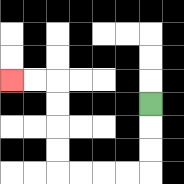{'start': '[6, 4]', 'end': '[0, 3]', 'path_directions': 'D,D,D,L,L,L,L,U,U,U,U,L,L', 'path_coordinates': '[[6, 4], [6, 5], [6, 6], [6, 7], [5, 7], [4, 7], [3, 7], [2, 7], [2, 6], [2, 5], [2, 4], [2, 3], [1, 3], [0, 3]]'}